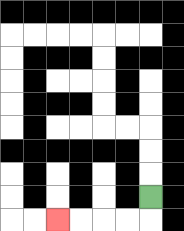{'start': '[6, 8]', 'end': '[2, 9]', 'path_directions': 'D,L,L,L,L', 'path_coordinates': '[[6, 8], [6, 9], [5, 9], [4, 9], [3, 9], [2, 9]]'}